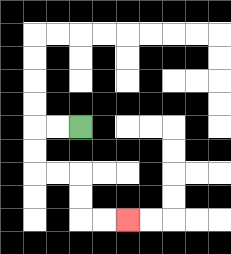{'start': '[3, 5]', 'end': '[5, 9]', 'path_directions': 'L,L,D,D,R,R,D,D,R,R', 'path_coordinates': '[[3, 5], [2, 5], [1, 5], [1, 6], [1, 7], [2, 7], [3, 7], [3, 8], [3, 9], [4, 9], [5, 9]]'}